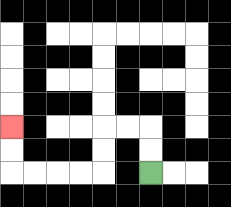{'start': '[6, 7]', 'end': '[0, 5]', 'path_directions': 'U,U,L,L,D,D,L,L,L,L,U,U', 'path_coordinates': '[[6, 7], [6, 6], [6, 5], [5, 5], [4, 5], [4, 6], [4, 7], [3, 7], [2, 7], [1, 7], [0, 7], [0, 6], [0, 5]]'}